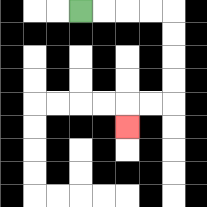{'start': '[3, 0]', 'end': '[5, 5]', 'path_directions': 'R,R,R,R,D,D,D,D,L,L,D', 'path_coordinates': '[[3, 0], [4, 0], [5, 0], [6, 0], [7, 0], [7, 1], [7, 2], [7, 3], [7, 4], [6, 4], [5, 4], [5, 5]]'}